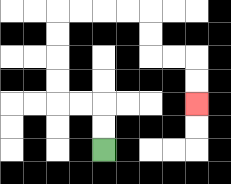{'start': '[4, 6]', 'end': '[8, 4]', 'path_directions': 'U,U,L,L,U,U,U,U,R,R,R,R,D,D,R,R,D,D', 'path_coordinates': '[[4, 6], [4, 5], [4, 4], [3, 4], [2, 4], [2, 3], [2, 2], [2, 1], [2, 0], [3, 0], [4, 0], [5, 0], [6, 0], [6, 1], [6, 2], [7, 2], [8, 2], [8, 3], [8, 4]]'}